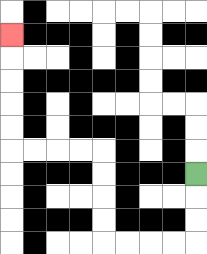{'start': '[8, 7]', 'end': '[0, 1]', 'path_directions': 'D,D,D,L,L,L,L,U,U,U,U,L,L,L,L,U,U,U,U,U', 'path_coordinates': '[[8, 7], [8, 8], [8, 9], [8, 10], [7, 10], [6, 10], [5, 10], [4, 10], [4, 9], [4, 8], [4, 7], [4, 6], [3, 6], [2, 6], [1, 6], [0, 6], [0, 5], [0, 4], [0, 3], [0, 2], [0, 1]]'}